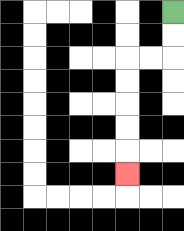{'start': '[7, 0]', 'end': '[5, 7]', 'path_directions': 'D,D,L,L,D,D,D,D,D', 'path_coordinates': '[[7, 0], [7, 1], [7, 2], [6, 2], [5, 2], [5, 3], [5, 4], [5, 5], [5, 6], [5, 7]]'}